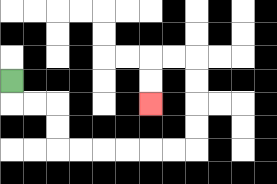{'start': '[0, 3]', 'end': '[6, 4]', 'path_directions': 'D,R,R,D,D,R,R,R,R,R,R,U,U,U,U,L,L,D,D', 'path_coordinates': '[[0, 3], [0, 4], [1, 4], [2, 4], [2, 5], [2, 6], [3, 6], [4, 6], [5, 6], [6, 6], [7, 6], [8, 6], [8, 5], [8, 4], [8, 3], [8, 2], [7, 2], [6, 2], [6, 3], [6, 4]]'}